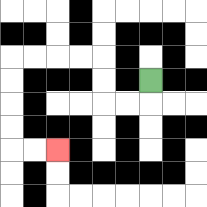{'start': '[6, 3]', 'end': '[2, 6]', 'path_directions': 'D,L,L,U,U,L,L,L,L,D,D,D,D,R,R', 'path_coordinates': '[[6, 3], [6, 4], [5, 4], [4, 4], [4, 3], [4, 2], [3, 2], [2, 2], [1, 2], [0, 2], [0, 3], [0, 4], [0, 5], [0, 6], [1, 6], [2, 6]]'}